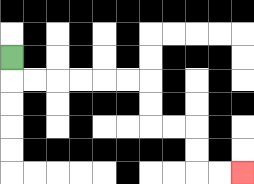{'start': '[0, 2]', 'end': '[10, 7]', 'path_directions': 'D,R,R,R,R,R,R,D,D,R,R,D,D,R,R', 'path_coordinates': '[[0, 2], [0, 3], [1, 3], [2, 3], [3, 3], [4, 3], [5, 3], [6, 3], [6, 4], [6, 5], [7, 5], [8, 5], [8, 6], [8, 7], [9, 7], [10, 7]]'}